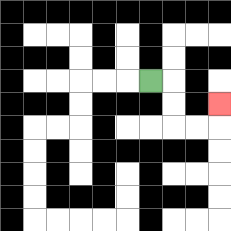{'start': '[6, 3]', 'end': '[9, 4]', 'path_directions': 'R,D,D,R,R,U', 'path_coordinates': '[[6, 3], [7, 3], [7, 4], [7, 5], [8, 5], [9, 5], [9, 4]]'}